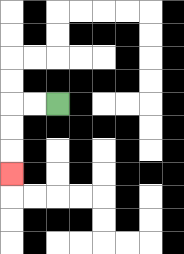{'start': '[2, 4]', 'end': '[0, 7]', 'path_directions': 'L,L,D,D,D', 'path_coordinates': '[[2, 4], [1, 4], [0, 4], [0, 5], [0, 6], [0, 7]]'}